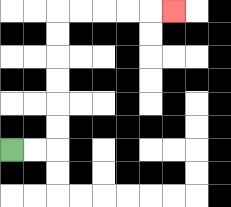{'start': '[0, 6]', 'end': '[7, 0]', 'path_directions': 'R,R,U,U,U,U,U,U,R,R,R,R,R', 'path_coordinates': '[[0, 6], [1, 6], [2, 6], [2, 5], [2, 4], [2, 3], [2, 2], [2, 1], [2, 0], [3, 0], [4, 0], [5, 0], [6, 0], [7, 0]]'}